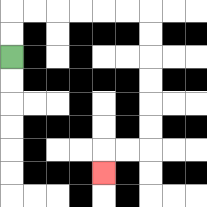{'start': '[0, 2]', 'end': '[4, 7]', 'path_directions': 'U,U,R,R,R,R,R,R,D,D,D,D,D,D,L,L,D', 'path_coordinates': '[[0, 2], [0, 1], [0, 0], [1, 0], [2, 0], [3, 0], [4, 0], [5, 0], [6, 0], [6, 1], [6, 2], [6, 3], [6, 4], [6, 5], [6, 6], [5, 6], [4, 6], [4, 7]]'}